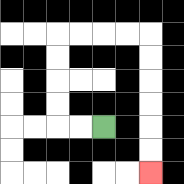{'start': '[4, 5]', 'end': '[6, 7]', 'path_directions': 'L,L,U,U,U,U,R,R,R,R,D,D,D,D,D,D', 'path_coordinates': '[[4, 5], [3, 5], [2, 5], [2, 4], [2, 3], [2, 2], [2, 1], [3, 1], [4, 1], [5, 1], [6, 1], [6, 2], [6, 3], [6, 4], [6, 5], [6, 6], [6, 7]]'}